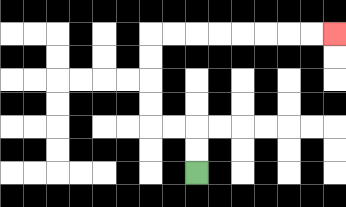{'start': '[8, 7]', 'end': '[14, 1]', 'path_directions': 'U,U,L,L,U,U,U,U,R,R,R,R,R,R,R,R', 'path_coordinates': '[[8, 7], [8, 6], [8, 5], [7, 5], [6, 5], [6, 4], [6, 3], [6, 2], [6, 1], [7, 1], [8, 1], [9, 1], [10, 1], [11, 1], [12, 1], [13, 1], [14, 1]]'}